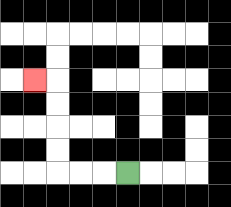{'start': '[5, 7]', 'end': '[1, 3]', 'path_directions': 'L,L,L,U,U,U,U,L', 'path_coordinates': '[[5, 7], [4, 7], [3, 7], [2, 7], [2, 6], [2, 5], [2, 4], [2, 3], [1, 3]]'}